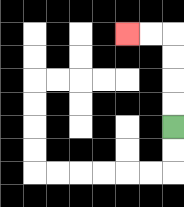{'start': '[7, 5]', 'end': '[5, 1]', 'path_directions': 'U,U,U,U,L,L', 'path_coordinates': '[[7, 5], [7, 4], [7, 3], [7, 2], [7, 1], [6, 1], [5, 1]]'}